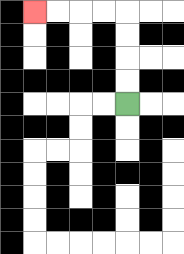{'start': '[5, 4]', 'end': '[1, 0]', 'path_directions': 'U,U,U,U,L,L,L,L', 'path_coordinates': '[[5, 4], [5, 3], [5, 2], [5, 1], [5, 0], [4, 0], [3, 0], [2, 0], [1, 0]]'}